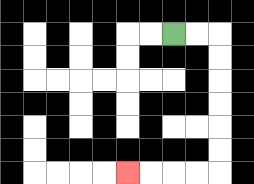{'start': '[7, 1]', 'end': '[5, 7]', 'path_directions': 'R,R,D,D,D,D,D,D,L,L,L,L', 'path_coordinates': '[[7, 1], [8, 1], [9, 1], [9, 2], [9, 3], [9, 4], [9, 5], [9, 6], [9, 7], [8, 7], [7, 7], [6, 7], [5, 7]]'}